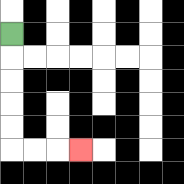{'start': '[0, 1]', 'end': '[3, 6]', 'path_directions': 'D,D,D,D,D,R,R,R', 'path_coordinates': '[[0, 1], [0, 2], [0, 3], [0, 4], [0, 5], [0, 6], [1, 6], [2, 6], [3, 6]]'}